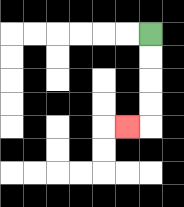{'start': '[6, 1]', 'end': '[5, 5]', 'path_directions': 'D,D,D,D,L', 'path_coordinates': '[[6, 1], [6, 2], [6, 3], [6, 4], [6, 5], [5, 5]]'}